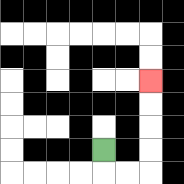{'start': '[4, 6]', 'end': '[6, 3]', 'path_directions': 'D,R,R,U,U,U,U', 'path_coordinates': '[[4, 6], [4, 7], [5, 7], [6, 7], [6, 6], [6, 5], [6, 4], [6, 3]]'}